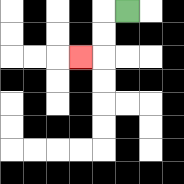{'start': '[5, 0]', 'end': '[3, 2]', 'path_directions': 'L,D,D,L', 'path_coordinates': '[[5, 0], [4, 0], [4, 1], [4, 2], [3, 2]]'}